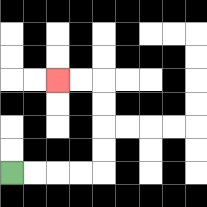{'start': '[0, 7]', 'end': '[2, 3]', 'path_directions': 'R,R,R,R,U,U,U,U,L,L', 'path_coordinates': '[[0, 7], [1, 7], [2, 7], [3, 7], [4, 7], [4, 6], [4, 5], [4, 4], [4, 3], [3, 3], [2, 3]]'}